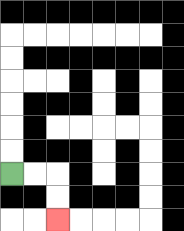{'start': '[0, 7]', 'end': '[2, 9]', 'path_directions': 'R,R,D,D', 'path_coordinates': '[[0, 7], [1, 7], [2, 7], [2, 8], [2, 9]]'}